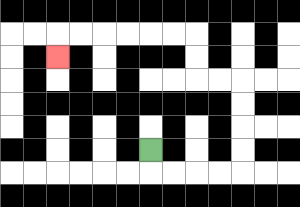{'start': '[6, 6]', 'end': '[2, 2]', 'path_directions': 'D,R,R,R,R,U,U,U,U,L,L,U,U,L,L,L,L,L,L,D', 'path_coordinates': '[[6, 6], [6, 7], [7, 7], [8, 7], [9, 7], [10, 7], [10, 6], [10, 5], [10, 4], [10, 3], [9, 3], [8, 3], [8, 2], [8, 1], [7, 1], [6, 1], [5, 1], [4, 1], [3, 1], [2, 1], [2, 2]]'}